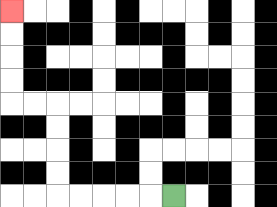{'start': '[7, 8]', 'end': '[0, 0]', 'path_directions': 'L,L,L,L,L,U,U,U,U,L,L,U,U,U,U', 'path_coordinates': '[[7, 8], [6, 8], [5, 8], [4, 8], [3, 8], [2, 8], [2, 7], [2, 6], [2, 5], [2, 4], [1, 4], [0, 4], [0, 3], [0, 2], [0, 1], [0, 0]]'}